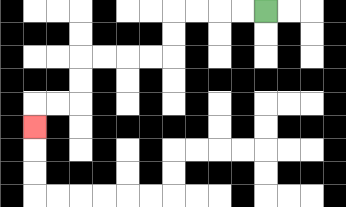{'start': '[11, 0]', 'end': '[1, 5]', 'path_directions': 'L,L,L,L,D,D,L,L,L,L,D,D,L,L,D', 'path_coordinates': '[[11, 0], [10, 0], [9, 0], [8, 0], [7, 0], [7, 1], [7, 2], [6, 2], [5, 2], [4, 2], [3, 2], [3, 3], [3, 4], [2, 4], [1, 4], [1, 5]]'}